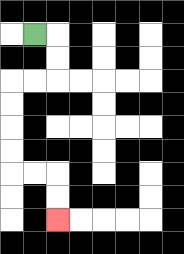{'start': '[1, 1]', 'end': '[2, 9]', 'path_directions': 'R,D,D,L,L,D,D,D,D,R,R,D,D', 'path_coordinates': '[[1, 1], [2, 1], [2, 2], [2, 3], [1, 3], [0, 3], [0, 4], [0, 5], [0, 6], [0, 7], [1, 7], [2, 7], [2, 8], [2, 9]]'}